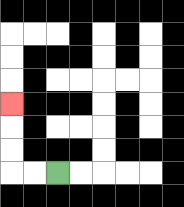{'start': '[2, 7]', 'end': '[0, 4]', 'path_directions': 'L,L,U,U,U', 'path_coordinates': '[[2, 7], [1, 7], [0, 7], [0, 6], [0, 5], [0, 4]]'}